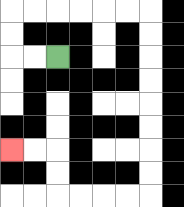{'start': '[2, 2]', 'end': '[0, 6]', 'path_directions': 'L,L,U,U,R,R,R,R,R,R,D,D,D,D,D,D,D,D,L,L,L,L,U,U,L,L', 'path_coordinates': '[[2, 2], [1, 2], [0, 2], [0, 1], [0, 0], [1, 0], [2, 0], [3, 0], [4, 0], [5, 0], [6, 0], [6, 1], [6, 2], [6, 3], [6, 4], [6, 5], [6, 6], [6, 7], [6, 8], [5, 8], [4, 8], [3, 8], [2, 8], [2, 7], [2, 6], [1, 6], [0, 6]]'}